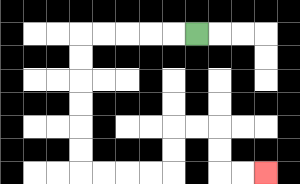{'start': '[8, 1]', 'end': '[11, 7]', 'path_directions': 'L,L,L,L,L,D,D,D,D,D,D,R,R,R,R,U,U,R,R,D,D,R,R', 'path_coordinates': '[[8, 1], [7, 1], [6, 1], [5, 1], [4, 1], [3, 1], [3, 2], [3, 3], [3, 4], [3, 5], [3, 6], [3, 7], [4, 7], [5, 7], [6, 7], [7, 7], [7, 6], [7, 5], [8, 5], [9, 5], [9, 6], [9, 7], [10, 7], [11, 7]]'}